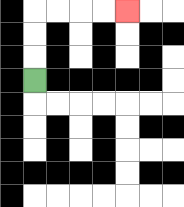{'start': '[1, 3]', 'end': '[5, 0]', 'path_directions': 'U,U,U,R,R,R,R', 'path_coordinates': '[[1, 3], [1, 2], [1, 1], [1, 0], [2, 0], [3, 0], [4, 0], [5, 0]]'}